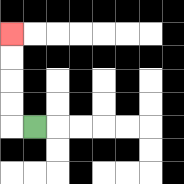{'start': '[1, 5]', 'end': '[0, 1]', 'path_directions': 'L,U,U,U,U', 'path_coordinates': '[[1, 5], [0, 5], [0, 4], [0, 3], [0, 2], [0, 1]]'}